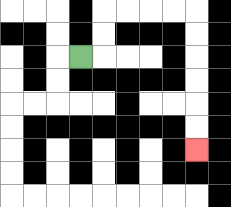{'start': '[3, 2]', 'end': '[8, 6]', 'path_directions': 'R,U,U,R,R,R,R,D,D,D,D,D,D', 'path_coordinates': '[[3, 2], [4, 2], [4, 1], [4, 0], [5, 0], [6, 0], [7, 0], [8, 0], [8, 1], [8, 2], [8, 3], [8, 4], [8, 5], [8, 6]]'}